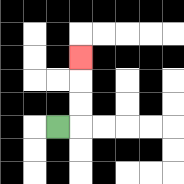{'start': '[2, 5]', 'end': '[3, 2]', 'path_directions': 'R,U,U,U', 'path_coordinates': '[[2, 5], [3, 5], [3, 4], [3, 3], [3, 2]]'}